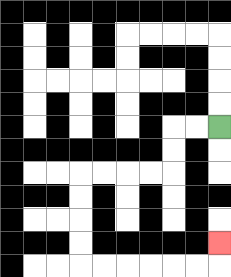{'start': '[9, 5]', 'end': '[9, 10]', 'path_directions': 'L,L,D,D,L,L,L,L,D,D,D,D,R,R,R,R,R,R,U', 'path_coordinates': '[[9, 5], [8, 5], [7, 5], [7, 6], [7, 7], [6, 7], [5, 7], [4, 7], [3, 7], [3, 8], [3, 9], [3, 10], [3, 11], [4, 11], [5, 11], [6, 11], [7, 11], [8, 11], [9, 11], [9, 10]]'}